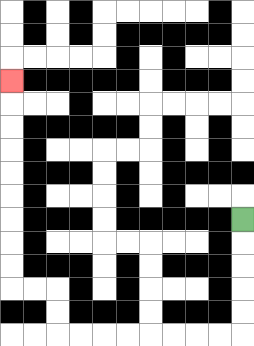{'start': '[10, 9]', 'end': '[0, 3]', 'path_directions': 'D,D,D,D,D,L,L,L,L,L,L,L,L,U,U,L,L,U,U,U,U,U,U,U,U,U', 'path_coordinates': '[[10, 9], [10, 10], [10, 11], [10, 12], [10, 13], [10, 14], [9, 14], [8, 14], [7, 14], [6, 14], [5, 14], [4, 14], [3, 14], [2, 14], [2, 13], [2, 12], [1, 12], [0, 12], [0, 11], [0, 10], [0, 9], [0, 8], [0, 7], [0, 6], [0, 5], [0, 4], [0, 3]]'}